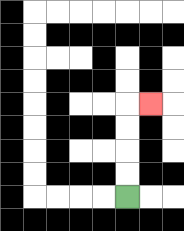{'start': '[5, 8]', 'end': '[6, 4]', 'path_directions': 'U,U,U,U,R', 'path_coordinates': '[[5, 8], [5, 7], [5, 6], [5, 5], [5, 4], [6, 4]]'}